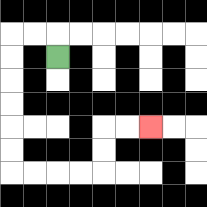{'start': '[2, 2]', 'end': '[6, 5]', 'path_directions': 'U,L,L,D,D,D,D,D,D,R,R,R,R,U,U,R,R', 'path_coordinates': '[[2, 2], [2, 1], [1, 1], [0, 1], [0, 2], [0, 3], [0, 4], [0, 5], [0, 6], [0, 7], [1, 7], [2, 7], [3, 7], [4, 7], [4, 6], [4, 5], [5, 5], [6, 5]]'}